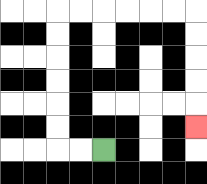{'start': '[4, 6]', 'end': '[8, 5]', 'path_directions': 'L,L,U,U,U,U,U,U,R,R,R,R,R,R,D,D,D,D,D', 'path_coordinates': '[[4, 6], [3, 6], [2, 6], [2, 5], [2, 4], [2, 3], [2, 2], [2, 1], [2, 0], [3, 0], [4, 0], [5, 0], [6, 0], [7, 0], [8, 0], [8, 1], [8, 2], [8, 3], [8, 4], [8, 5]]'}